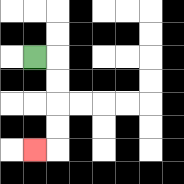{'start': '[1, 2]', 'end': '[1, 6]', 'path_directions': 'R,D,D,D,D,L', 'path_coordinates': '[[1, 2], [2, 2], [2, 3], [2, 4], [2, 5], [2, 6], [1, 6]]'}